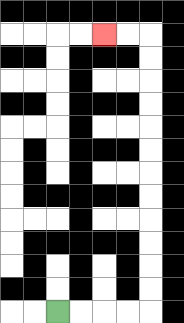{'start': '[2, 13]', 'end': '[4, 1]', 'path_directions': 'R,R,R,R,U,U,U,U,U,U,U,U,U,U,U,U,L,L', 'path_coordinates': '[[2, 13], [3, 13], [4, 13], [5, 13], [6, 13], [6, 12], [6, 11], [6, 10], [6, 9], [6, 8], [6, 7], [6, 6], [6, 5], [6, 4], [6, 3], [6, 2], [6, 1], [5, 1], [4, 1]]'}